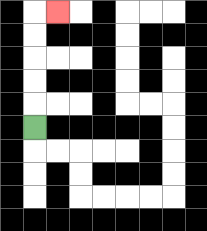{'start': '[1, 5]', 'end': '[2, 0]', 'path_directions': 'U,U,U,U,U,R', 'path_coordinates': '[[1, 5], [1, 4], [1, 3], [1, 2], [1, 1], [1, 0], [2, 0]]'}